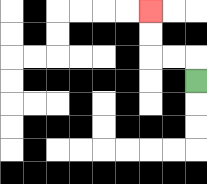{'start': '[8, 3]', 'end': '[6, 0]', 'path_directions': 'U,L,L,U,U', 'path_coordinates': '[[8, 3], [8, 2], [7, 2], [6, 2], [6, 1], [6, 0]]'}